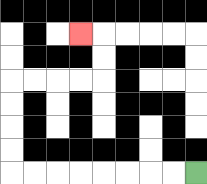{'start': '[8, 7]', 'end': '[3, 1]', 'path_directions': 'L,L,L,L,L,L,L,L,U,U,U,U,R,R,R,R,U,U,L', 'path_coordinates': '[[8, 7], [7, 7], [6, 7], [5, 7], [4, 7], [3, 7], [2, 7], [1, 7], [0, 7], [0, 6], [0, 5], [0, 4], [0, 3], [1, 3], [2, 3], [3, 3], [4, 3], [4, 2], [4, 1], [3, 1]]'}